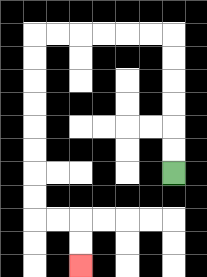{'start': '[7, 7]', 'end': '[3, 11]', 'path_directions': 'U,U,U,U,U,U,L,L,L,L,L,L,D,D,D,D,D,D,D,D,R,R,D,D', 'path_coordinates': '[[7, 7], [7, 6], [7, 5], [7, 4], [7, 3], [7, 2], [7, 1], [6, 1], [5, 1], [4, 1], [3, 1], [2, 1], [1, 1], [1, 2], [1, 3], [1, 4], [1, 5], [1, 6], [1, 7], [1, 8], [1, 9], [2, 9], [3, 9], [3, 10], [3, 11]]'}